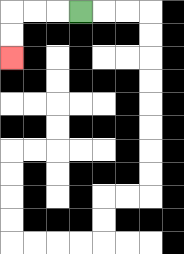{'start': '[3, 0]', 'end': '[0, 2]', 'path_directions': 'L,L,L,D,D', 'path_coordinates': '[[3, 0], [2, 0], [1, 0], [0, 0], [0, 1], [0, 2]]'}